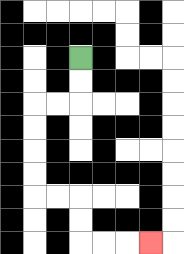{'start': '[3, 2]', 'end': '[6, 10]', 'path_directions': 'D,D,L,L,D,D,D,D,R,R,D,D,R,R,R', 'path_coordinates': '[[3, 2], [3, 3], [3, 4], [2, 4], [1, 4], [1, 5], [1, 6], [1, 7], [1, 8], [2, 8], [3, 8], [3, 9], [3, 10], [4, 10], [5, 10], [6, 10]]'}